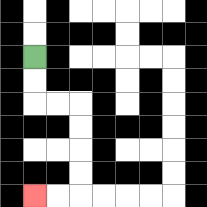{'start': '[1, 2]', 'end': '[1, 8]', 'path_directions': 'D,D,R,R,D,D,D,D,L,L', 'path_coordinates': '[[1, 2], [1, 3], [1, 4], [2, 4], [3, 4], [3, 5], [3, 6], [3, 7], [3, 8], [2, 8], [1, 8]]'}